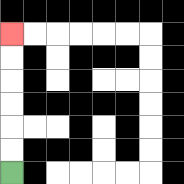{'start': '[0, 7]', 'end': '[0, 1]', 'path_directions': 'U,U,U,U,U,U', 'path_coordinates': '[[0, 7], [0, 6], [0, 5], [0, 4], [0, 3], [0, 2], [0, 1]]'}